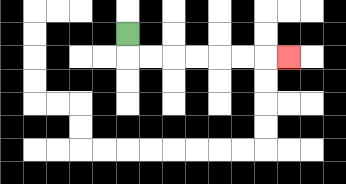{'start': '[5, 1]', 'end': '[12, 2]', 'path_directions': 'D,R,R,R,R,R,R,R', 'path_coordinates': '[[5, 1], [5, 2], [6, 2], [7, 2], [8, 2], [9, 2], [10, 2], [11, 2], [12, 2]]'}